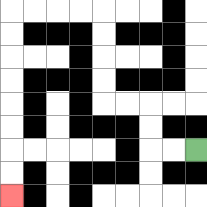{'start': '[8, 6]', 'end': '[0, 8]', 'path_directions': 'L,L,U,U,L,L,U,U,U,U,L,L,L,L,D,D,D,D,D,D,D,D', 'path_coordinates': '[[8, 6], [7, 6], [6, 6], [6, 5], [6, 4], [5, 4], [4, 4], [4, 3], [4, 2], [4, 1], [4, 0], [3, 0], [2, 0], [1, 0], [0, 0], [0, 1], [0, 2], [0, 3], [0, 4], [0, 5], [0, 6], [0, 7], [0, 8]]'}